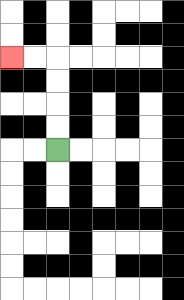{'start': '[2, 6]', 'end': '[0, 2]', 'path_directions': 'U,U,U,U,L,L', 'path_coordinates': '[[2, 6], [2, 5], [2, 4], [2, 3], [2, 2], [1, 2], [0, 2]]'}